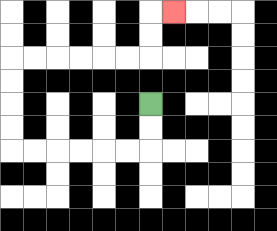{'start': '[6, 4]', 'end': '[7, 0]', 'path_directions': 'D,D,L,L,L,L,L,L,U,U,U,U,R,R,R,R,R,R,U,U,R', 'path_coordinates': '[[6, 4], [6, 5], [6, 6], [5, 6], [4, 6], [3, 6], [2, 6], [1, 6], [0, 6], [0, 5], [0, 4], [0, 3], [0, 2], [1, 2], [2, 2], [3, 2], [4, 2], [5, 2], [6, 2], [6, 1], [6, 0], [7, 0]]'}